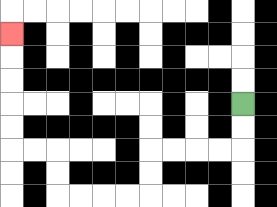{'start': '[10, 4]', 'end': '[0, 1]', 'path_directions': 'D,D,L,L,L,L,D,D,L,L,L,L,U,U,L,L,U,U,U,U,U', 'path_coordinates': '[[10, 4], [10, 5], [10, 6], [9, 6], [8, 6], [7, 6], [6, 6], [6, 7], [6, 8], [5, 8], [4, 8], [3, 8], [2, 8], [2, 7], [2, 6], [1, 6], [0, 6], [0, 5], [0, 4], [0, 3], [0, 2], [0, 1]]'}